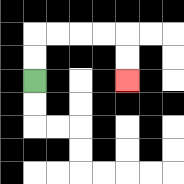{'start': '[1, 3]', 'end': '[5, 3]', 'path_directions': 'U,U,R,R,R,R,D,D', 'path_coordinates': '[[1, 3], [1, 2], [1, 1], [2, 1], [3, 1], [4, 1], [5, 1], [5, 2], [5, 3]]'}